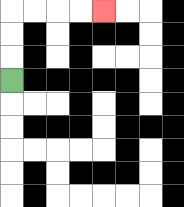{'start': '[0, 3]', 'end': '[4, 0]', 'path_directions': 'U,U,U,R,R,R,R', 'path_coordinates': '[[0, 3], [0, 2], [0, 1], [0, 0], [1, 0], [2, 0], [3, 0], [4, 0]]'}